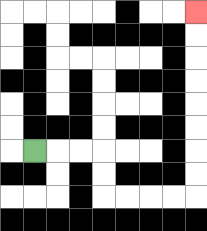{'start': '[1, 6]', 'end': '[8, 0]', 'path_directions': 'R,R,R,D,D,R,R,R,R,U,U,U,U,U,U,U,U', 'path_coordinates': '[[1, 6], [2, 6], [3, 6], [4, 6], [4, 7], [4, 8], [5, 8], [6, 8], [7, 8], [8, 8], [8, 7], [8, 6], [8, 5], [8, 4], [8, 3], [8, 2], [8, 1], [8, 0]]'}